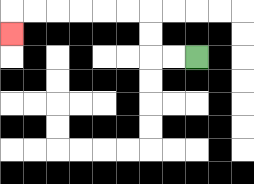{'start': '[8, 2]', 'end': '[0, 1]', 'path_directions': 'L,L,U,U,L,L,L,L,L,L,D', 'path_coordinates': '[[8, 2], [7, 2], [6, 2], [6, 1], [6, 0], [5, 0], [4, 0], [3, 0], [2, 0], [1, 0], [0, 0], [0, 1]]'}